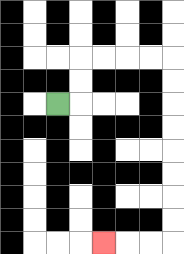{'start': '[2, 4]', 'end': '[4, 10]', 'path_directions': 'R,U,U,R,R,R,R,D,D,D,D,D,D,D,D,L,L,L', 'path_coordinates': '[[2, 4], [3, 4], [3, 3], [3, 2], [4, 2], [5, 2], [6, 2], [7, 2], [7, 3], [7, 4], [7, 5], [7, 6], [7, 7], [7, 8], [7, 9], [7, 10], [6, 10], [5, 10], [4, 10]]'}